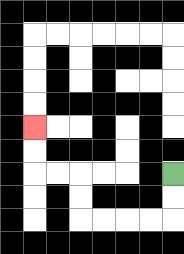{'start': '[7, 7]', 'end': '[1, 5]', 'path_directions': 'D,D,L,L,L,L,U,U,L,L,U,U', 'path_coordinates': '[[7, 7], [7, 8], [7, 9], [6, 9], [5, 9], [4, 9], [3, 9], [3, 8], [3, 7], [2, 7], [1, 7], [1, 6], [1, 5]]'}